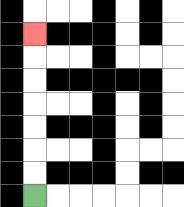{'start': '[1, 8]', 'end': '[1, 1]', 'path_directions': 'U,U,U,U,U,U,U', 'path_coordinates': '[[1, 8], [1, 7], [1, 6], [1, 5], [1, 4], [1, 3], [1, 2], [1, 1]]'}